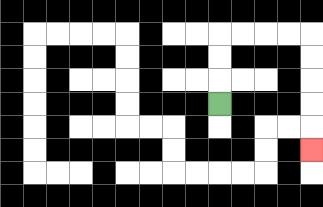{'start': '[9, 4]', 'end': '[13, 6]', 'path_directions': 'U,U,U,R,R,R,R,D,D,D,D,D', 'path_coordinates': '[[9, 4], [9, 3], [9, 2], [9, 1], [10, 1], [11, 1], [12, 1], [13, 1], [13, 2], [13, 3], [13, 4], [13, 5], [13, 6]]'}